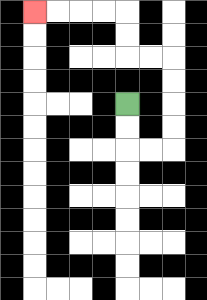{'start': '[5, 4]', 'end': '[1, 0]', 'path_directions': 'D,D,R,R,U,U,U,U,L,L,U,U,L,L,L,L', 'path_coordinates': '[[5, 4], [5, 5], [5, 6], [6, 6], [7, 6], [7, 5], [7, 4], [7, 3], [7, 2], [6, 2], [5, 2], [5, 1], [5, 0], [4, 0], [3, 0], [2, 0], [1, 0]]'}